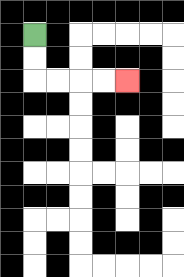{'start': '[1, 1]', 'end': '[5, 3]', 'path_directions': 'D,D,R,R,R,R', 'path_coordinates': '[[1, 1], [1, 2], [1, 3], [2, 3], [3, 3], [4, 3], [5, 3]]'}